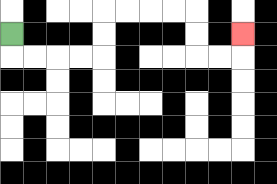{'start': '[0, 1]', 'end': '[10, 1]', 'path_directions': 'D,R,R,R,R,U,U,R,R,R,R,D,D,R,R,U', 'path_coordinates': '[[0, 1], [0, 2], [1, 2], [2, 2], [3, 2], [4, 2], [4, 1], [4, 0], [5, 0], [6, 0], [7, 0], [8, 0], [8, 1], [8, 2], [9, 2], [10, 2], [10, 1]]'}